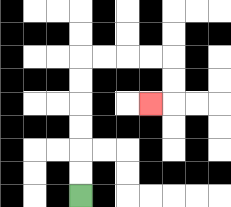{'start': '[3, 8]', 'end': '[6, 4]', 'path_directions': 'U,U,U,U,U,U,R,R,R,R,D,D,L', 'path_coordinates': '[[3, 8], [3, 7], [3, 6], [3, 5], [3, 4], [3, 3], [3, 2], [4, 2], [5, 2], [6, 2], [7, 2], [7, 3], [7, 4], [6, 4]]'}